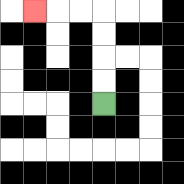{'start': '[4, 4]', 'end': '[1, 0]', 'path_directions': 'U,U,U,U,L,L,L', 'path_coordinates': '[[4, 4], [4, 3], [4, 2], [4, 1], [4, 0], [3, 0], [2, 0], [1, 0]]'}